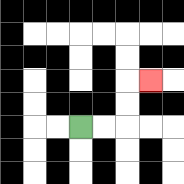{'start': '[3, 5]', 'end': '[6, 3]', 'path_directions': 'R,R,U,U,R', 'path_coordinates': '[[3, 5], [4, 5], [5, 5], [5, 4], [5, 3], [6, 3]]'}